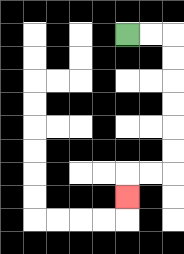{'start': '[5, 1]', 'end': '[5, 8]', 'path_directions': 'R,R,D,D,D,D,D,D,L,L,D', 'path_coordinates': '[[5, 1], [6, 1], [7, 1], [7, 2], [7, 3], [7, 4], [7, 5], [7, 6], [7, 7], [6, 7], [5, 7], [5, 8]]'}